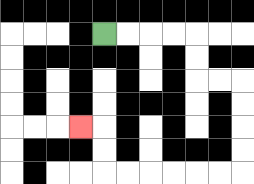{'start': '[4, 1]', 'end': '[3, 5]', 'path_directions': 'R,R,R,R,D,D,R,R,D,D,D,D,L,L,L,L,L,L,U,U,L', 'path_coordinates': '[[4, 1], [5, 1], [6, 1], [7, 1], [8, 1], [8, 2], [8, 3], [9, 3], [10, 3], [10, 4], [10, 5], [10, 6], [10, 7], [9, 7], [8, 7], [7, 7], [6, 7], [5, 7], [4, 7], [4, 6], [4, 5], [3, 5]]'}